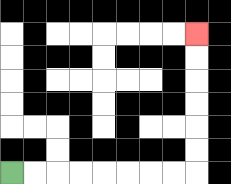{'start': '[0, 7]', 'end': '[8, 1]', 'path_directions': 'R,R,R,R,R,R,R,R,U,U,U,U,U,U', 'path_coordinates': '[[0, 7], [1, 7], [2, 7], [3, 7], [4, 7], [5, 7], [6, 7], [7, 7], [8, 7], [8, 6], [8, 5], [8, 4], [8, 3], [8, 2], [8, 1]]'}